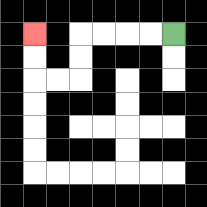{'start': '[7, 1]', 'end': '[1, 1]', 'path_directions': 'L,L,L,L,D,D,L,L,U,U', 'path_coordinates': '[[7, 1], [6, 1], [5, 1], [4, 1], [3, 1], [3, 2], [3, 3], [2, 3], [1, 3], [1, 2], [1, 1]]'}